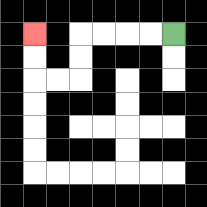{'start': '[7, 1]', 'end': '[1, 1]', 'path_directions': 'L,L,L,L,D,D,L,L,U,U', 'path_coordinates': '[[7, 1], [6, 1], [5, 1], [4, 1], [3, 1], [3, 2], [3, 3], [2, 3], [1, 3], [1, 2], [1, 1]]'}